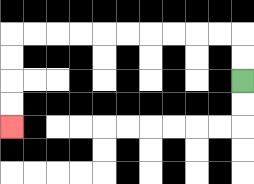{'start': '[10, 3]', 'end': '[0, 5]', 'path_directions': 'U,U,L,L,L,L,L,L,L,L,L,L,D,D,D,D', 'path_coordinates': '[[10, 3], [10, 2], [10, 1], [9, 1], [8, 1], [7, 1], [6, 1], [5, 1], [4, 1], [3, 1], [2, 1], [1, 1], [0, 1], [0, 2], [0, 3], [0, 4], [0, 5]]'}